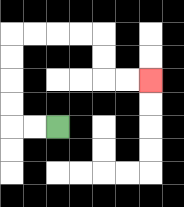{'start': '[2, 5]', 'end': '[6, 3]', 'path_directions': 'L,L,U,U,U,U,R,R,R,R,D,D,R,R', 'path_coordinates': '[[2, 5], [1, 5], [0, 5], [0, 4], [0, 3], [0, 2], [0, 1], [1, 1], [2, 1], [3, 1], [4, 1], [4, 2], [4, 3], [5, 3], [6, 3]]'}